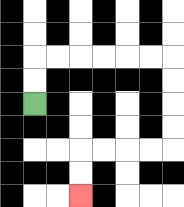{'start': '[1, 4]', 'end': '[3, 8]', 'path_directions': 'U,U,R,R,R,R,R,R,D,D,D,D,L,L,L,L,D,D', 'path_coordinates': '[[1, 4], [1, 3], [1, 2], [2, 2], [3, 2], [4, 2], [5, 2], [6, 2], [7, 2], [7, 3], [7, 4], [7, 5], [7, 6], [6, 6], [5, 6], [4, 6], [3, 6], [3, 7], [3, 8]]'}